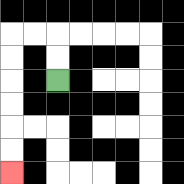{'start': '[2, 3]', 'end': '[0, 7]', 'path_directions': 'U,U,L,L,D,D,D,D,D,D', 'path_coordinates': '[[2, 3], [2, 2], [2, 1], [1, 1], [0, 1], [0, 2], [0, 3], [0, 4], [0, 5], [0, 6], [0, 7]]'}